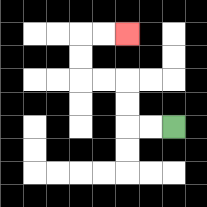{'start': '[7, 5]', 'end': '[5, 1]', 'path_directions': 'L,L,U,U,L,L,U,U,R,R', 'path_coordinates': '[[7, 5], [6, 5], [5, 5], [5, 4], [5, 3], [4, 3], [3, 3], [3, 2], [3, 1], [4, 1], [5, 1]]'}